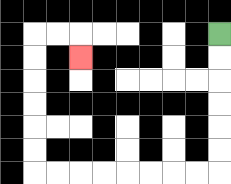{'start': '[9, 1]', 'end': '[3, 2]', 'path_directions': 'D,D,D,D,D,D,L,L,L,L,L,L,L,L,U,U,U,U,U,U,R,R,D', 'path_coordinates': '[[9, 1], [9, 2], [9, 3], [9, 4], [9, 5], [9, 6], [9, 7], [8, 7], [7, 7], [6, 7], [5, 7], [4, 7], [3, 7], [2, 7], [1, 7], [1, 6], [1, 5], [1, 4], [1, 3], [1, 2], [1, 1], [2, 1], [3, 1], [3, 2]]'}